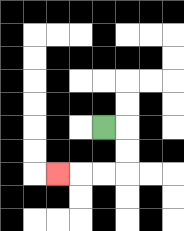{'start': '[4, 5]', 'end': '[2, 7]', 'path_directions': 'R,D,D,L,L,L', 'path_coordinates': '[[4, 5], [5, 5], [5, 6], [5, 7], [4, 7], [3, 7], [2, 7]]'}